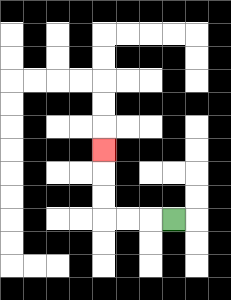{'start': '[7, 9]', 'end': '[4, 6]', 'path_directions': 'L,L,L,U,U,U', 'path_coordinates': '[[7, 9], [6, 9], [5, 9], [4, 9], [4, 8], [4, 7], [4, 6]]'}